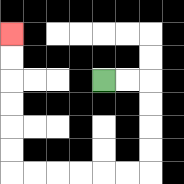{'start': '[4, 3]', 'end': '[0, 1]', 'path_directions': 'R,R,D,D,D,D,L,L,L,L,L,L,U,U,U,U,U,U', 'path_coordinates': '[[4, 3], [5, 3], [6, 3], [6, 4], [6, 5], [6, 6], [6, 7], [5, 7], [4, 7], [3, 7], [2, 7], [1, 7], [0, 7], [0, 6], [0, 5], [0, 4], [0, 3], [0, 2], [0, 1]]'}